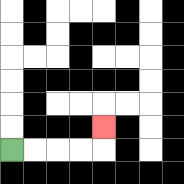{'start': '[0, 6]', 'end': '[4, 5]', 'path_directions': 'R,R,R,R,U', 'path_coordinates': '[[0, 6], [1, 6], [2, 6], [3, 6], [4, 6], [4, 5]]'}